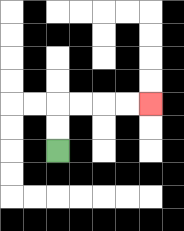{'start': '[2, 6]', 'end': '[6, 4]', 'path_directions': 'U,U,R,R,R,R', 'path_coordinates': '[[2, 6], [2, 5], [2, 4], [3, 4], [4, 4], [5, 4], [6, 4]]'}